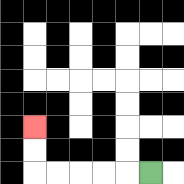{'start': '[6, 7]', 'end': '[1, 5]', 'path_directions': 'L,L,L,L,L,U,U', 'path_coordinates': '[[6, 7], [5, 7], [4, 7], [3, 7], [2, 7], [1, 7], [1, 6], [1, 5]]'}